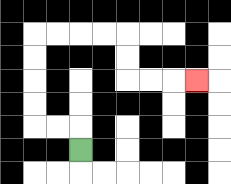{'start': '[3, 6]', 'end': '[8, 3]', 'path_directions': 'U,L,L,U,U,U,U,R,R,R,R,D,D,R,R,R', 'path_coordinates': '[[3, 6], [3, 5], [2, 5], [1, 5], [1, 4], [1, 3], [1, 2], [1, 1], [2, 1], [3, 1], [4, 1], [5, 1], [5, 2], [5, 3], [6, 3], [7, 3], [8, 3]]'}